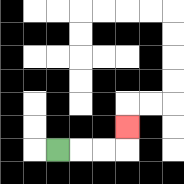{'start': '[2, 6]', 'end': '[5, 5]', 'path_directions': 'R,R,R,U', 'path_coordinates': '[[2, 6], [3, 6], [4, 6], [5, 6], [5, 5]]'}